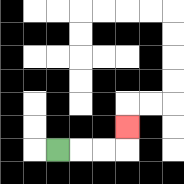{'start': '[2, 6]', 'end': '[5, 5]', 'path_directions': 'R,R,R,U', 'path_coordinates': '[[2, 6], [3, 6], [4, 6], [5, 6], [5, 5]]'}